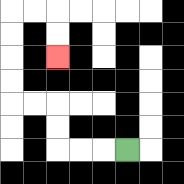{'start': '[5, 6]', 'end': '[2, 2]', 'path_directions': 'L,L,L,U,U,L,L,U,U,U,U,R,R,D,D', 'path_coordinates': '[[5, 6], [4, 6], [3, 6], [2, 6], [2, 5], [2, 4], [1, 4], [0, 4], [0, 3], [0, 2], [0, 1], [0, 0], [1, 0], [2, 0], [2, 1], [2, 2]]'}